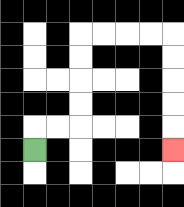{'start': '[1, 6]', 'end': '[7, 6]', 'path_directions': 'U,R,R,U,U,U,U,R,R,R,R,D,D,D,D,D', 'path_coordinates': '[[1, 6], [1, 5], [2, 5], [3, 5], [3, 4], [3, 3], [3, 2], [3, 1], [4, 1], [5, 1], [6, 1], [7, 1], [7, 2], [7, 3], [7, 4], [7, 5], [7, 6]]'}